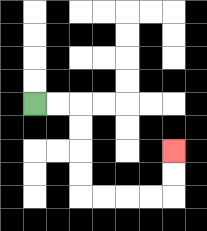{'start': '[1, 4]', 'end': '[7, 6]', 'path_directions': 'R,R,D,D,D,D,R,R,R,R,U,U', 'path_coordinates': '[[1, 4], [2, 4], [3, 4], [3, 5], [3, 6], [3, 7], [3, 8], [4, 8], [5, 8], [6, 8], [7, 8], [7, 7], [7, 6]]'}